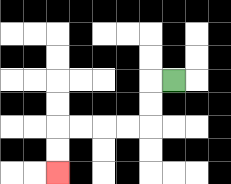{'start': '[7, 3]', 'end': '[2, 7]', 'path_directions': 'L,D,D,L,L,L,L,D,D', 'path_coordinates': '[[7, 3], [6, 3], [6, 4], [6, 5], [5, 5], [4, 5], [3, 5], [2, 5], [2, 6], [2, 7]]'}